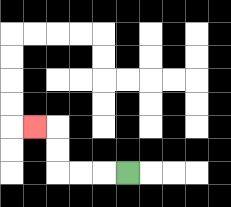{'start': '[5, 7]', 'end': '[1, 5]', 'path_directions': 'L,L,L,U,U,L', 'path_coordinates': '[[5, 7], [4, 7], [3, 7], [2, 7], [2, 6], [2, 5], [1, 5]]'}